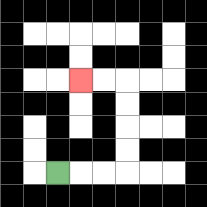{'start': '[2, 7]', 'end': '[3, 3]', 'path_directions': 'R,R,R,U,U,U,U,L,L', 'path_coordinates': '[[2, 7], [3, 7], [4, 7], [5, 7], [5, 6], [5, 5], [5, 4], [5, 3], [4, 3], [3, 3]]'}